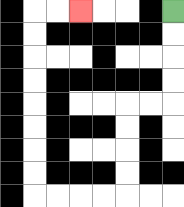{'start': '[7, 0]', 'end': '[3, 0]', 'path_directions': 'D,D,D,D,L,L,D,D,D,D,L,L,L,L,U,U,U,U,U,U,U,U,R,R', 'path_coordinates': '[[7, 0], [7, 1], [7, 2], [7, 3], [7, 4], [6, 4], [5, 4], [5, 5], [5, 6], [5, 7], [5, 8], [4, 8], [3, 8], [2, 8], [1, 8], [1, 7], [1, 6], [1, 5], [1, 4], [1, 3], [1, 2], [1, 1], [1, 0], [2, 0], [3, 0]]'}